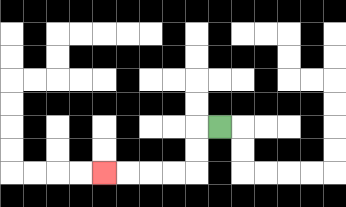{'start': '[9, 5]', 'end': '[4, 7]', 'path_directions': 'L,D,D,L,L,L,L', 'path_coordinates': '[[9, 5], [8, 5], [8, 6], [8, 7], [7, 7], [6, 7], [5, 7], [4, 7]]'}